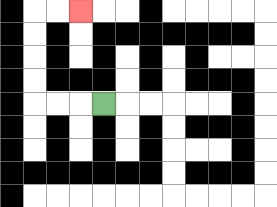{'start': '[4, 4]', 'end': '[3, 0]', 'path_directions': 'L,L,L,U,U,U,U,R,R', 'path_coordinates': '[[4, 4], [3, 4], [2, 4], [1, 4], [1, 3], [1, 2], [1, 1], [1, 0], [2, 0], [3, 0]]'}